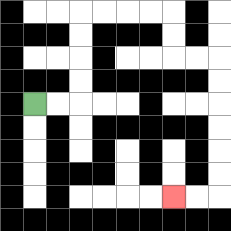{'start': '[1, 4]', 'end': '[7, 8]', 'path_directions': 'R,R,U,U,U,U,R,R,R,R,D,D,R,R,D,D,D,D,D,D,L,L', 'path_coordinates': '[[1, 4], [2, 4], [3, 4], [3, 3], [3, 2], [3, 1], [3, 0], [4, 0], [5, 0], [6, 0], [7, 0], [7, 1], [7, 2], [8, 2], [9, 2], [9, 3], [9, 4], [9, 5], [9, 6], [9, 7], [9, 8], [8, 8], [7, 8]]'}